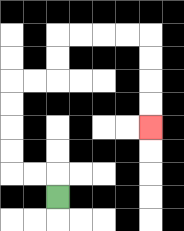{'start': '[2, 8]', 'end': '[6, 5]', 'path_directions': 'U,L,L,U,U,U,U,R,R,U,U,R,R,R,R,D,D,D,D', 'path_coordinates': '[[2, 8], [2, 7], [1, 7], [0, 7], [0, 6], [0, 5], [0, 4], [0, 3], [1, 3], [2, 3], [2, 2], [2, 1], [3, 1], [4, 1], [5, 1], [6, 1], [6, 2], [6, 3], [6, 4], [6, 5]]'}